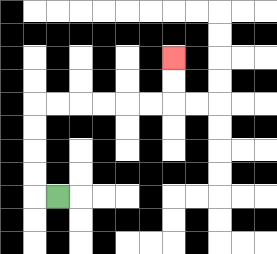{'start': '[2, 8]', 'end': '[7, 2]', 'path_directions': 'L,U,U,U,U,R,R,R,R,R,R,U,U', 'path_coordinates': '[[2, 8], [1, 8], [1, 7], [1, 6], [1, 5], [1, 4], [2, 4], [3, 4], [4, 4], [5, 4], [6, 4], [7, 4], [7, 3], [7, 2]]'}